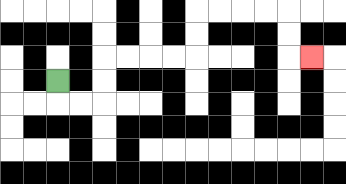{'start': '[2, 3]', 'end': '[13, 2]', 'path_directions': 'D,R,R,U,U,R,R,R,R,U,U,R,R,R,R,D,D,R', 'path_coordinates': '[[2, 3], [2, 4], [3, 4], [4, 4], [4, 3], [4, 2], [5, 2], [6, 2], [7, 2], [8, 2], [8, 1], [8, 0], [9, 0], [10, 0], [11, 0], [12, 0], [12, 1], [12, 2], [13, 2]]'}